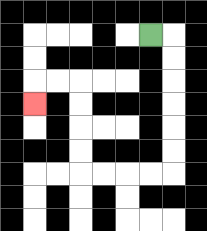{'start': '[6, 1]', 'end': '[1, 4]', 'path_directions': 'R,D,D,D,D,D,D,L,L,L,L,U,U,U,U,L,L,D', 'path_coordinates': '[[6, 1], [7, 1], [7, 2], [7, 3], [7, 4], [7, 5], [7, 6], [7, 7], [6, 7], [5, 7], [4, 7], [3, 7], [3, 6], [3, 5], [3, 4], [3, 3], [2, 3], [1, 3], [1, 4]]'}